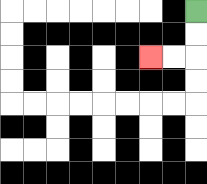{'start': '[8, 0]', 'end': '[6, 2]', 'path_directions': 'D,D,L,L', 'path_coordinates': '[[8, 0], [8, 1], [8, 2], [7, 2], [6, 2]]'}